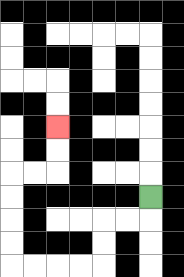{'start': '[6, 8]', 'end': '[2, 5]', 'path_directions': 'D,L,L,D,D,L,L,L,L,U,U,U,U,R,R,U,U', 'path_coordinates': '[[6, 8], [6, 9], [5, 9], [4, 9], [4, 10], [4, 11], [3, 11], [2, 11], [1, 11], [0, 11], [0, 10], [0, 9], [0, 8], [0, 7], [1, 7], [2, 7], [2, 6], [2, 5]]'}